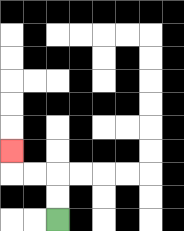{'start': '[2, 9]', 'end': '[0, 6]', 'path_directions': 'U,U,L,L,U', 'path_coordinates': '[[2, 9], [2, 8], [2, 7], [1, 7], [0, 7], [0, 6]]'}